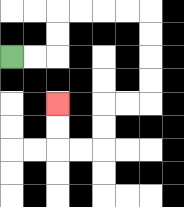{'start': '[0, 2]', 'end': '[2, 4]', 'path_directions': 'R,R,U,U,R,R,R,R,D,D,D,D,L,L,D,D,L,L,U,U', 'path_coordinates': '[[0, 2], [1, 2], [2, 2], [2, 1], [2, 0], [3, 0], [4, 0], [5, 0], [6, 0], [6, 1], [6, 2], [6, 3], [6, 4], [5, 4], [4, 4], [4, 5], [4, 6], [3, 6], [2, 6], [2, 5], [2, 4]]'}